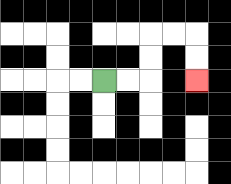{'start': '[4, 3]', 'end': '[8, 3]', 'path_directions': 'R,R,U,U,R,R,D,D', 'path_coordinates': '[[4, 3], [5, 3], [6, 3], [6, 2], [6, 1], [7, 1], [8, 1], [8, 2], [8, 3]]'}